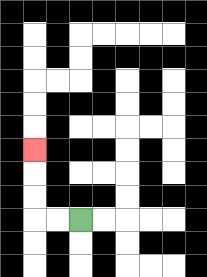{'start': '[3, 9]', 'end': '[1, 6]', 'path_directions': 'L,L,U,U,U', 'path_coordinates': '[[3, 9], [2, 9], [1, 9], [1, 8], [1, 7], [1, 6]]'}